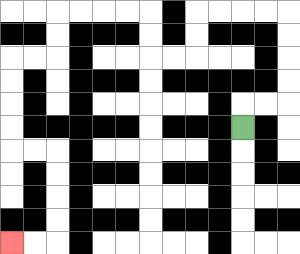{'start': '[10, 5]', 'end': '[0, 10]', 'path_directions': 'U,R,R,U,U,U,U,L,L,L,L,D,D,L,L,U,U,L,L,L,L,D,D,L,L,D,D,D,D,R,R,D,D,D,D,L,L', 'path_coordinates': '[[10, 5], [10, 4], [11, 4], [12, 4], [12, 3], [12, 2], [12, 1], [12, 0], [11, 0], [10, 0], [9, 0], [8, 0], [8, 1], [8, 2], [7, 2], [6, 2], [6, 1], [6, 0], [5, 0], [4, 0], [3, 0], [2, 0], [2, 1], [2, 2], [1, 2], [0, 2], [0, 3], [0, 4], [0, 5], [0, 6], [1, 6], [2, 6], [2, 7], [2, 8], [2, 9], [2, 10], [1, 10], [0, 10]]'}